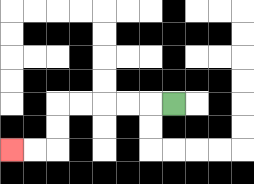{'start': '[7, 4]', 'end': '[0, 6]', 'path_directions': 'L,L,L,L,L,D,D,L,L', 'path_coordinates': '[[7, 4], [6, 4], [5, 4], [4, 4], [3, 4], [2, 4], [2, 5], [2, 6], [1, 6], [0, 6]]'}